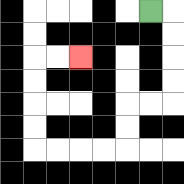{'start': '[6, 0]', 'end': '[3, 2]', 'path_directions': 'R,D,D,D,D,L,L,D,D,L,L,L,L,U,U,U,U,R,R', 'path_coordinates': '[[6, 0], [7, 0], [7, 1], [7, 2], [7, 3], [7, 4], [6, 4], [5, 4], [5, 5], [5, 6], [4, 6], [3, 6], [2, 6], [1, 6], [1, 5], [1, 4], [1, 3], [1, 2], [2, 2], [3, 2]]'}